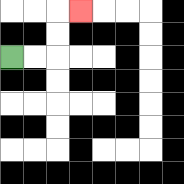{'start': '[0, 2]', 'end': '[3, 0]', 'path_directions': 'R,R,U,U,R', 'path_coordinates': '[[0, 2], [1, 2], [2, 2], [2, 1], [2, 0], [3, 0]]'}